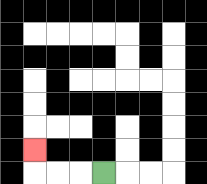{'start': '[4, 7]', 'end': '[1, 6]', 'path_directions': 'L,L,L,U', 'path_coordinates': '[[4, 7], [3, 7], [2, 7], [1, 7], [1, 6]]'}